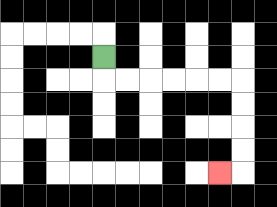{'start': '[4, 2]', 'end': '[9, 7]', 'path_directions': 'D,R,R,R,R,R,R,D,D,D,D,L', 'path_coordinates': '[[4, 2], [4, 3], [5, 3], [6, 3], [7, 3], [8, 3], [9, 3], [10, 3], [10, 4], [10, 5], [10, 6], [10, 7], [9, 7]]'}